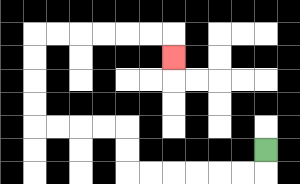{'start': '[11, 6]', 'end': '[7, 2]', 'path_directions': 'D,L,L,L,L,L,L,U,U,L,L,L,L,U,U,U,U,R,R,R,R,R,R,D', 'path_coordinates': '[[11, 6], [11, 7], [10, 7], [9, 7], [8, 7], [7, 7], [6, 7], [5, 7], [5, 6], [5, 5], [4, 5], [3, 5], [2, 5], [1, 5], [1, 4], [1, 3], [1, 2], [1, 1], [2, 1], [3, 1], [4, 1], [5, 1], [6, 1], [7, 1], [7, 2]]'}